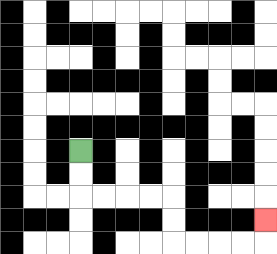{'start': '[3, 6]', 'end': '[11, 9]', 'path_directions': 'D,D,R,R,R,R,D,D,R,R,R,R,U', 'path_coordinates': '[[3, 6], [3, 7], [3, 8], [4, 8], [5, 8], [6, 8], [7, 8], [7, 9], [7, 10], [8, 10], [9, 10], [10, 10], [11, 10], [11, 9]]'}